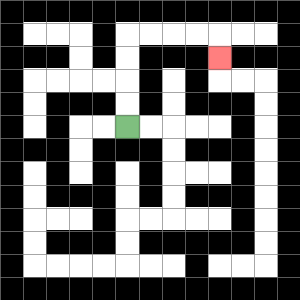{'start': '[5, 5]', 'end': '[9, 2]', 'path_directions': 'U,U,U,U,R,R,R,R,D', 'path_coordinates': '[[5, 5], [5, 4], [5, 3], [5, 2], [5, 1], [6, 1], [7, 1], [8, 1], [9, 1], [9, 2]]'}